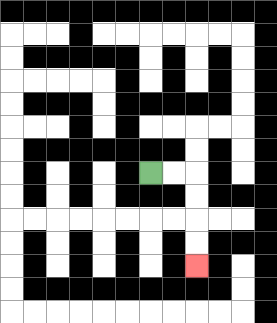{'start': '[6, 7]', 'end': '[8, 11]', 'path_directions': 'R,R,D,D,D,D', 'path_coordinates': '[[6, 7], [7, 7], [8, 7], [8, 8], [8, 9], [8, 10], [8, 11]]'}